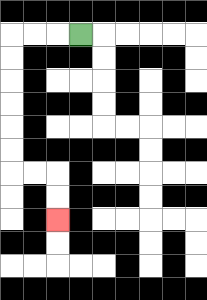{'start': '[3, 1]', 'end': '[2, 9]', 'path_directions': 'L,L,L,D,D,D,D,D,D,R,R,D,D', 'path_coordinates': '[[3, 1], [2, 1], [1, 1], [0, 1], [0, 2], [0, 3], [0, 4], [0, 5], [0, 6], [0, 7], [1, 7], [2, 7], [2, 8], [2, 9]]'}